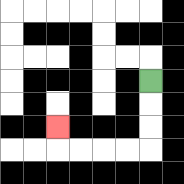{'start': '[6, 3]', 'end': '[2, 5]', 'path_directions': 'D,D,D,L,L,L,L,U', 'path_coordinates': '[[6, 3], [6, 4], [6, 5], [6, 6], [5, 6], [4, 6], [3, 6], [2, 6], [2, 5]]'}